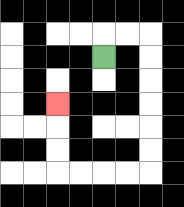{'start': '[4, 2]', 'end': '[2, 4]', 'path_directions': 'U,R,R,D,D,D,D,D,D,L,L,L,L,U,U,U', 'path_coordinates': '[[4, 2], [4, 1], [5, 1], [6, 1], [6, 2], [6, 3], [6, 4], [6, 5], [6, 6], [6, 7], [5, 7], [4, 7], [3, 7], [2, 7], [2, 6], [2, 5], [2, 4]]'}